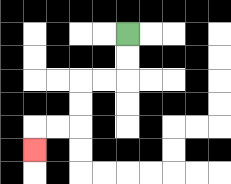{'start': '[5, 1]', 'end': '[1, 6]', 'path_directions': 'D,D,L,L,D,D,L,L,D', 'path_coordinates': '[[5, 1], [5, 2], [5, 3], [4, 3], [3, 3], [3, 4], [3, 5], [2, 5], [1, 5], [1, 6]]'}